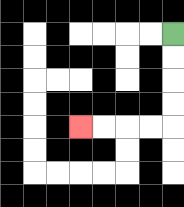{'start': '[7, 1]', 'end': '[3, 5]', 'path_directions': 'D,D,D,D,L,L,L,L', 'path_coordinates': '[[7, 1], [7, 2], [7, 3], [7, 4], [7, 5], [6, 5], [5, 5], [4, 5], [3, 5]]'}